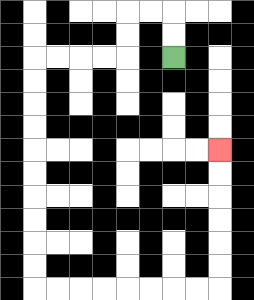{'start': '[7, 2]', 'end': '[9, 6]', 'path_directions': 'U,U,L,L,D,D,L,L,L,L,D,D,D,D,D,D,D,D,D,D,R,R,R,R,R,R,R,R,U,U,U,U,U,U', 'path_coordinates': '[[7, 2], [7, 1], [7, 0], [6, 0], [5, 0], [5, 1], [5, 2], [4, 2], [3, 2], [2, 2], [1, 2], [1, 3], [1, 4], [1, 5], [1, 6], [1, 7], [1, 8], [1, 9], [1, 10], [1, 11], [1, 12], [2, 12], [3, 12], [4, 12], [5, 12], [6, 12], [7, 12], [8, 12], [9, 12], [9, 11], [9, 10], [9, 9], [9, 8], [9, 7], [9, 6]]'}